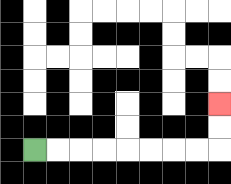{'start': '[1, 6]', 'end': '[9, 4]', 'path_directions': 'R,R,R,R,R,R,R,R,U,U', 'path_coordinates': '[[1, 6], [2, 6], [3, 6], [4, 6], [5, 6], [6, 6], [7, 6], [8, 6], [9, 6], [9, 5], [9, 4]]'}